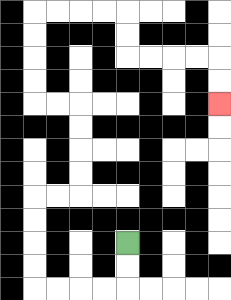{'start': '[5, 10]', 'end': '[9, 4]', 'path_directions': 'D,D,L,L,L,L,U,U,U,U,R,R,U,U,U,U,L,L,U,U,U,U,R,R,R,R,D,D,R,R,R,R,D,D', 'path_coordinates': '[[5, 10], [5, 11], [5, 12], [4, 12], [3, 12], [2, 12], [1, 12], [1, 11], [1, 10], [1, 9], [1, 8], [2, 8], [3, 8], [3, 7], [3, 6], [3, 5], [3, 4], [2, 4], [1, 4], [1, 3], [1, 2], [1, 1], [1, 0], [2, 0], [3, 0], [4, 0], [5, 0], [5, 1], [5, 2], [6, 2], [7, 2], [8, 2], [9, 2], [9, 3], [9, 4]]'}